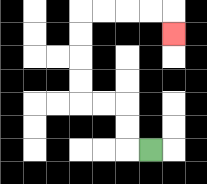{'start': '[6, 6]', 'end': '[7, 1]', 'path_directions': 'L,U,U,L,L,U,U,U,U,R,R,R,R,D', 'path_coordinates': '[[6, 6], [5, 6], [5, 5], [5, 4], [4, 4], [3, 4], [3, 3], [3, 2], [3, 1], [3, 0], [4, 0], [5, 0], [6, 0], [7, 0], [7, 1]]'}